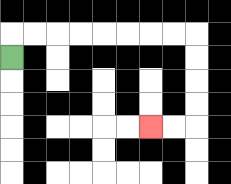{'start': '[0, 2]', 'end': '[6, 5]', 'path_directions': 'U,R,R,R,R,R,R,R,R,D,D,D,D,L,L', 'path_coordinates': '[[0, 2], [0, 1], [1, 1], [2, 1], [3, 1], [4, 1], [5, 1], [6, 1], [7, 1], [8, 1], [8, 2], [8, 3], [8, 4], [8, 5], [7, 5], [6, 5]]'}